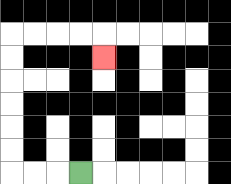{'start': '[3, 7]', 'end': '[4, 2]', 'path_directions': 'L,L,L,U,U,U,U,U,U,R,R,R,R,D', 'path_coordinates': '[[3, 7], [2, 7], [1, 7], [0, 7], [0, 6], [0, 5], [0, 4], [0, 3], [0, 2], [0, 1], [1, 1], [2, 1], [3, 1], [4, 1], [4, 2]]'}